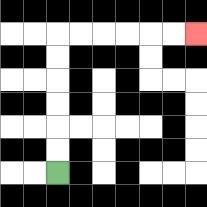{'start': '[2, 7]', 'end': '[8, 1]', 'path_directions': 'U,U,U,U,U,U,R,R,R,R,R,R', 'path_coordinates': '[[2, 7], [2, 6], [2, 5], [2, 4], [2, 3], [2, 2], [2, 1], [3, 1], [4, 1], [5, 1], [6, 1], [7, 1], [8, 1]]'}